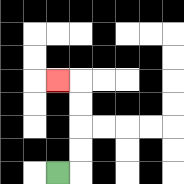{'start': '[2, 7]', 'end': '[2, 3]', 'path_directions': 'R,U,U,U,U,L', 'path_coordinates': '[[2, 7], [3, 7], [3, 6], [3, 5], [3, 4], [3, 3], [2, 3]]'}